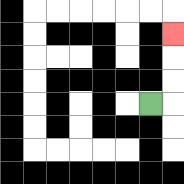{'start': '[6, 4]', 'end': '[7, 1]', 'path_directions': 'R,U,U,U', 'path_coordinates': '[[6, 4], [7, 4], [7, 3], [7, 2], [7, 1]]'}